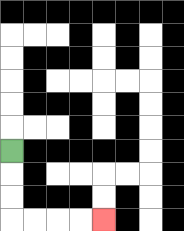{'start': '[0, 6]', 'end': '[4, 9]', 'path_directions': 'D,D,D,R,R,R,R', 'path_coordinates': '[[0, 6], [0, 7], [0, 8], [0, 9], [1, 9], [2, 9], [3, 9], [4, 9]]'}